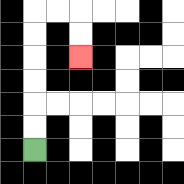{'start': '[1, 6]', 'end': '[3, 2]', 'path_directions': 'U,U,U,U,U,U,R,R,D,D', 'path_coordinates': '[[1, 6], [1, 5], [1, 4], [1, 3], [1, 2], [1, 1], [1, 0], [2, 0], [3, 0], [3, 1], [3, 2]]'}